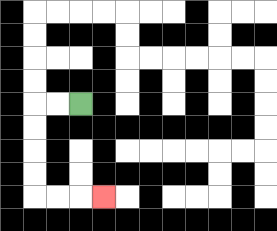{'start': '[3, 4]', 'end': '[4, 8]', 'path_directions': 'L,L,D,D,D,D,R,R,R', 'path_coordinates': '[[3, 4], [2, 4], [1, 4], [1, 5], [1, 6], [1, 7], [1, 8], [2, 8], [3, 8], [4, 8]]'}